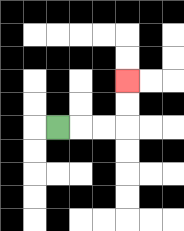{'start': '[2, 5]', 'end': '[5, 3]', 'path_directions': 'R,R,R,U,U', 'path_coordinates': '[[2, 5], [3, 5], [4, 5], [5, 5], [5, 4], [5, 3]]'}